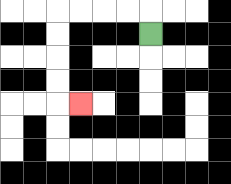{'start': '[6, 1]', 'end': '[3, 4]', 'path_directions': 'U,L,L,L,L,D,D,D,D,R', 'path_coordinates': '[[6, 1], [6, 0], [5, 0], [4, 0], [3, 0], [2, 0], [2, 1], [2, 2], [2, 3], [2, 4], [3, 4]]'}